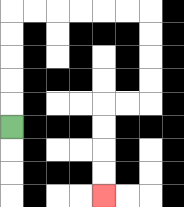{'start': '[0, 5]', 'end': '[4, 8]', 'path_directions': 'U,U,U,U,U,R,R,R,R,R,R,D,D,D,D,L,L,D,D,D,D', 'path_coordinates': '[[0, 5], [0, 4], [0, 3], [0, 2], [0, 1], [0, 0], [1, 0], [2, 0], [3, 0], [4, 0], [5, 0], [6, 0], [6, 1], [6, 2], [6, 3], [6, 4], [5, 4], [4, 4], [4, 5], [4, 6], [4, 7], [4, 8]]'}